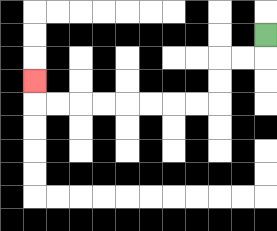{'start': '[11, 1]', 'end': '[1, 3]', 'path_directions': 'D,L,L,D,D,L,L,L,L,L,L,L,L,U', 'path_coordinates': '[[11, 1], [11, 2], [10, 2], [9, 2], [9, 3], [9, 4], [8, 4], [7, 4], [6, 4], [5, 4], [4, 4], [3, 4], [2, 4], [1, 4], [1, 3]]'}